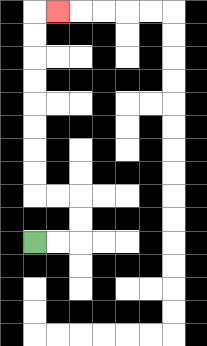{'start': '[1, 10]', 'end': '[2, 0]', 'path_directions': 'R,R,U,U,L,L,U,U,U,U,U,U,U,U,R', 'path_coordinates': '[[1, 10], [2, 10], [3, 10], [3, 9], [3, 8], [2, 8], [1, 8], [1, 7], [1, 6], [1, 5], [1, 4], [1, 3], [1, 2], [1, 1], [1, 0], [2, 0]]'}